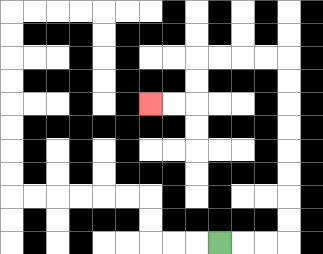{'start': '[9, 10]', 'end': '[6, 4]', 'path_directions': 'R,R,R,U,U,U,U,U,U,U,U,L,L,L,L,D,D,L,L', 'path_coordinates': '[[9, 10], [10, 10], [11, 10], [12, 10], [12, 9], [12, 8], [12, 7], [12, 6], [12, 5], [12, 4], [12, 3], [12, 2], [11, 2], [10, 2], [9, 2], [8, 2], [8, 3], [8, 4], [7, 4], [6, 4]]'}